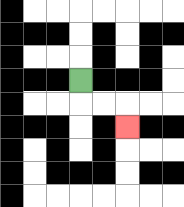{'start': '[3, 3]', 'end': '[5, 5]', 'path_directions': 'D,R,R,D', 'path_coordinates': '[[3, 3], [3, 4], [4, 4], [5, 4], [5, 5]]'}